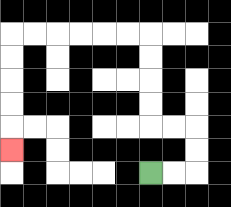{'start': '[6, 7]', 'end': '[0, 6]', 'path_directions': 'R,R,U,U,L,L,U,U,U,U,L,L,L,L,L,L,D,D,D,D,D', 'path_coordinates': '[[6, 7], [7, 7], [8, 7], [8, 6], [8, 5], [7, 5], [6, 5], [6, 4], [6, 3], [6, 2], [6, 1], [5, 1], [4, 1], [3, 1], [2, 1], [1, 1], [0, 1], [0, 2], [0, 3], [0, 4], [0, 5], [0, 6]]'}